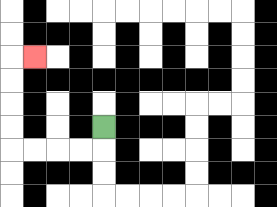{'start': '[4, 5]', 'end': '[1, 2]', 'path_directions': 'D,L,L,L,L,U,U,U,U,R', 'path_coordinates': '[[4, 5], [4, 6], [3, 6], [2, 6], [1, 6], [0, 6], [0, 5], [0, 4], [0, 3], [0, 2], [1, 2]]'}